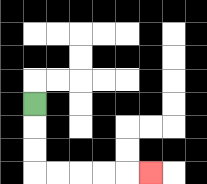{'start': '[1, 4]', 'end': '[6, 7]', 'path_directions': 'D,D,D,R,R,R,R,R', 'path_coordinates': '[[1, 4], [1, 5], [1, 6], [1, 7], [2, 7], [3, 7], [4, 7], [5, 7], [6, 7]]'}